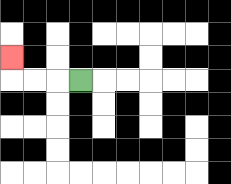{'start': '[3, 3]', 'end': '[0, 2]', 'path_directions': 'L,L,L,U', 'path_coordinates': '[[3, 3], [2, 3], [1, 3], [0, 3], [0, 2]]'}